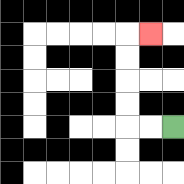{'start': '[7, 5]', 'end': '[6, 1]', 'path_directions': 'L,L,U,U,U,U,R', 'path_coordinates': '[[7, 5], [6, 5], [5, 5], [5, 4], [5, 3], [5, 2], [5, 1], [6, 1]]'}